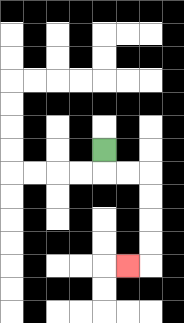{'start': '[4, 6]', 'end': '[5, 11]', 'path_directions': 'D,R,R,D,D,D,D,L', 'path_coordinates': '[[4, 6], [4, 7], [5, 7], [6, 7], [6, 8], [6, 9], [6, 10], [6, 11], [5, 11]]'}